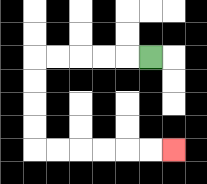{'start': '[6, 2]', 'end': '[7, 6]', 'path_directions': 'L,L,L,L,L,D,D,D,D,R,R,R,R,R,R', 'path_coordinates': '[[6, 2], [5, 2], [4, 2], [3, 2], [2, 2], [1, 2], [1, 3], [1, 4], [1, 5], [1, 6], [2, 6], [3, 6], [4, 6], [5, 6], [6, 6], [7, 6]]'}